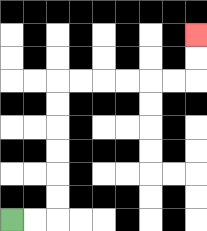{'start': '[0, 9]', 'end': '[8, 1]', 'path_directions': 'R,R,U,U,U,U,U,U,R,R,R,R,R,R,U,U', 'path_coordinates': '[[0, 9], [1, 9], [2, 9], [2, 8], [2, 7], [2, 6], [2, 5], [2, 4], [2, 3], [3, 3], [4, 3], [5, 3], [6, 3], [7, 3], [8, 3], [8, 2], [8, 1]]'}